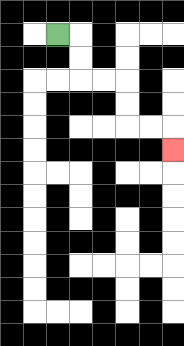{'start': '[2, 1]', 'end': '[7, 6]', 'path_directions': 'R,D,D,R,R,D,D,R,R,D', 'path_coordinates': '[[2, 1], [3, 1], [3, 2], [3, 3], [4, 3], [5, 3], [5, 4], [5, 5], [6, 5], [7, 5], [7, 6]]'}